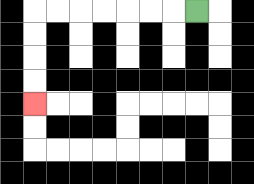{'start': '[8, 0]', 'end': '[1, 4]', 'path_directions': 'L,L,L,L,L,L,L,D,D,D,D', 'path_coordinates': '[[8, 0], [7, 0], [6, 0], [5, 0], [4, 0], [3, 0], [2, 0], [1, 0], [1, 1], [1, 2], [1, 3], [1, 4]]'}